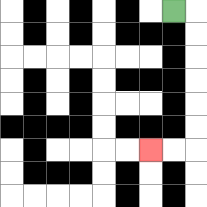{'start': '[7, 0]', 'end': '[6, 6]', 'path_directions': 'R,D,D,D,D,D,D,L,L', 'path_coordinates': '[[7, 0], [8, 0], [8, 1], [8, 2], [8, 3], [8, 4], [8, 5], [8, 6], [7, 6], [6, 6]]'}